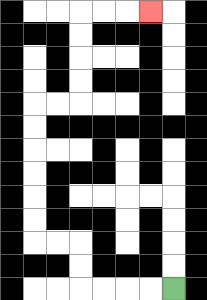{'start': '[7, 12]', 'end': '[6, 0]', 'path_directions': 'L,L,L,L,U,U,L,L,U,U,U,U,U,U,R,R,U,U,U,U,R,R,R', 'path_coordinates': '[[7, 12], [6, 12], [5, 12], [4, 12], [3, 12], [3, 11], [3, 10], [2, 10], [1, 10], [1, 9], [1, 8], [1, 7], [1, 6], [1, 5], [1, 4], [2, 4], [3, 4], [3, 3], [3, 2], [3, 1], [3, 0], [4, 0], [5, 0], [6, 0]]'}